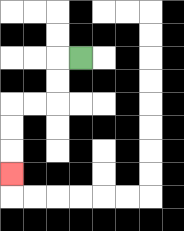{'start': '[3, 2]', 'end': '[0, 7]', 'path_directions': 'L,D,D,L,L,D,D,D', 'path_coordinates': '[[3, 2], [2, 2], [2, 3], [2, 4], [1, 4], [0, 4], [0, 5], [0, 6], [0, 7]]'}